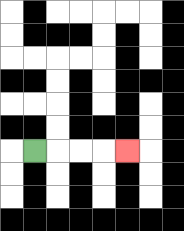{'start': '[1, 6]', 'end': '[5, 6]', 'path_directions': 'R,R,R,R', 'path_coordinates': '[[1, 6], [2, 6], [3, 6], [4, 6], [5, 6]]'}